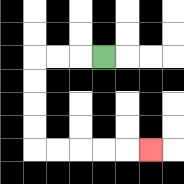{'start': '[4, 2]', 'end': '[6, 6]', 'path_directions': 'L,L,L,D,D,D,D,R,R,R,R,R', 'path_coordinates': '[[4, 2], [3, 2], [2, 2], [1, 2], [1, 3], [1, 4], [1, 5], [1, 6], [2, 6], [3, 6], [4, 6], [5, 6], [6, 6]]'}